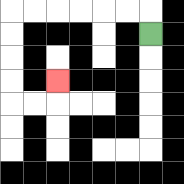{'start': '[6, 1]', 'end': '[2, 3]', 'path_directions': 'U,L,L,L,L,L,L,D,D,D,D,R,R,U', 'path_coordinates': '[[6, 1], [6, 0], [5, 0], [4, 0], [3, 0], [2, 0], [1, 0], [0, 0], [0, 1], [0, 2], [0, 3], [0, 4], [1, 4], [2, 4], [2, 3]]'}